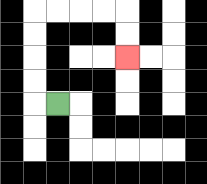{'start': '[2, 4]', 'end': '[5, 2]', 'path_directions': 'L,U,U,U,U,R,R,R,R,D,D', 'path_coordinates': '[[2, 4], [1, 4], [1, 3], [1, 2], [1, 1], [1, 0], [2, 0], [3, 0], [4, 0], [5, 0], [5, 1], [5, 2]]'}